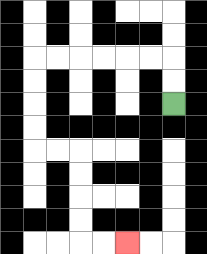{'start': '[7, 4]', 'end': '[5, 10]', 'path_directions': 'U,U,L,L,L,L,L,L,D,D,D,D,R,R,D,D,D,D,R,R', 'path_coordinates': '[[7, 4], [7, 3], [7, 2], [6, 2], [5, 2], [4, 2], [3, 2], [2, 2], [1, 2], [1, 3], [1, 4], [1, 5], [1, 6], [2, 6], [3, 6], [3, 7], [3, 8], [3, 9], [3, 10], [4, 10], [5, 10]]'}